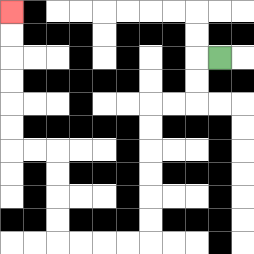{'start': '[9, 2]', 'end': '[0, 0]', 'path_directions': 'L,D,D,L,L,D,D,D,D,D,D,L,L,L,L,U,U,U,U,L,L,U,U,U,U,U,U', 'path_coordinates': '[[9, 2], [8, 2], [8, 3], [8, 4], [7, 4], [6, 4], [6, 5], [6, 6], [6, 7], [6, 8], [6, 9], [6, 10], [5, 10], [4, 10], [3, 10], [2, 10], [2, 9], [2, 8], [2, 7], [2, 6], [1, 6], [0, 6], [0, 5], [0, 4], [0, 3], [0, 2], [0, 1], [0, 0]]'}